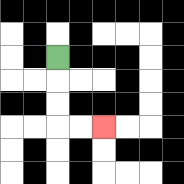{'start': '[2, 2]', 'end': '[4, 5]', 'path_directions': 'D,D,D,R,R', 'path_coordinates': '[[2, 2], [2, 3], [2, 4], [2, 5], [3, 5], [4, 5]]'}